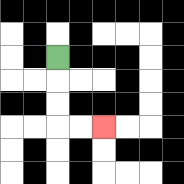{'start': '[2, 2]', 'end': '[4, 5]', 'path_directions': 'D,D,D,R,R', 'path_coordinates': '[[2, 2], [2, 3], [2, 4], [2, 5], [3, 5], [4, 5]]'}